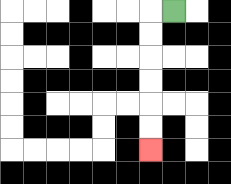{'start': '[7, 0]', 'end': '[6, 6]', 'path_directions': 'L,D,D,D,D,D,D', 'path_coordinates': '[[7, 0], [6, 0], [6, 1], [6, 2], [6, 3], [6, 4], [6, 5], [6, 6]]'}